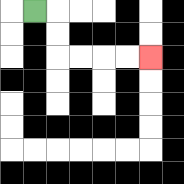{'start': '[1, 0]', 'end': '[6, 2]', 'path_directions': 'R,D,D,R,R,R,R', 'path_coordinates': '[[1, 0], [2, 0], [2, 1], [2, 2], [3, 2], [4, 2], [5, 2], [6, 2]]'}